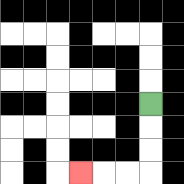{'start': '[6, 4]', 'end': '[3, 7]', 'path_directions': 'D,D,D,L,L,L', 'path_coordinates': '[[6, 4], [6, 5], [6, 6], [6, 7], [5, 7], [4, 7], [3, 7]]'}